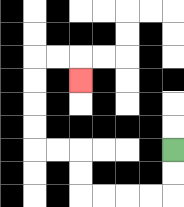{'start': '[7, 6]', 'end': '[3, 3]', 'path_directions': 'D,D,L,L,L,L,U,U,L,L,U,U,U,U,R,R,D', 'path_coordinates': '[[7, 6], [7, 7], [7, 8], [6, 8], [5, 8], [4, 8], [3, 8], [3, 7], [3, 6], [2, 6], [1, 6], [1, 5], [1, 4], [1, 3], [1, 2], [2, 2], [3, 2], [3, 3]]'}